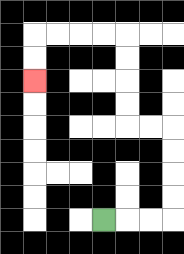{'start': '[4, 9]', 'end': '[1, 3]', 'path_directions': 'R,R,R,U,U,U,U,L,L,U,U,U,U,L,L,L,L,D,D', 'path_coordinates': '[[4, 9], [5, 9], [6, 9], [7, 9], [7, 8], [7, 7], [7, 6], [7, 5], [6, 5], [5, 5], [5, 4], [5, 3], [5, 2], [5, 1], [4, 1], [3, 1], [2, 1], [1, 1], [1, 2], [1, 3]]'}